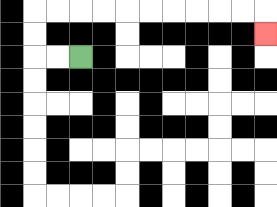{'start': '[3, 2]', 'end': '[11, 1]', 'path_directions': 'L,L,U,U,R,R,R,R,R,R,R,R,R,R,D', 'path_coordinates': '[[3, 2], [2, 2], [1, 2], [1, 1], [1, 0], [2, 0], [3, 0], [4, 0], [5, 0], [6, 0], [7, 0], [8, 0], [9, 0], [10, 0], [11, 0], [11, 1]]'}